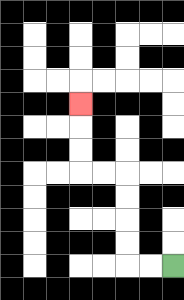{'start': '[7, 11]', 'end': '[3, 4]', 'path_directions': 'L,L,U,U,U,U,L,L,U,U,U', 'path_coordinates': '[[7, 11], [6, 11], [5, 11], [5, 10], [5, 9], [5, 8], [5, 7], [4, 7], [3, 7], [3, 6], [3, 5], [3, 4]]'}